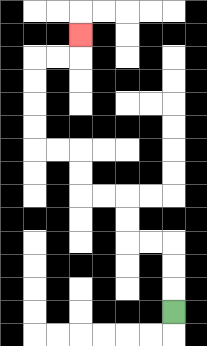{'start': '[7, 13]', 'end': '[3, 1]', 'path_directions': 'U,U,U,L,L,U,U,L,L,U,U,L,L,U,U,U,U,R,R,U', 'path_coordinates': '[[7, 13], [7, 12], [7, 11], [7, 10], [6, 10], [5, 10], [5, 9], [5, 8], [4, 8], [3, 8], [3, 7], [3, 6], [2, 6], [1, 6], [1, 5], [1, 4], [1, 3], [1, 2], [2, 2], [3, 2], [3, 1]]'}